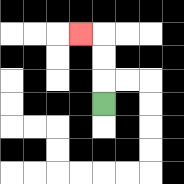{'start': '[4, 4]', 'end': '[3, 1]', 'path_directions': 'U,U,U,L', 'path_coordinates': '[[4, 4], [4, 3], [4, 2], [4, 1], [3, 1]]'}